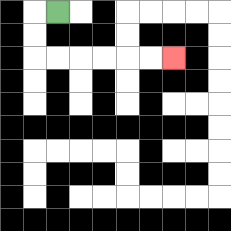{'start': '[2, 0]', 'end': '[7, 2]', 'path_directions': 'L,D,D,R,R,R,R,R,R', 'path_coordinates': '[[2, 0], [1, 0], [1, 1], [1, 2], [2, 2], [3, 2], [4, 2], [5, 2], [6, 2], [7, 2]]'}